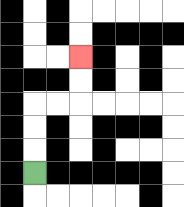{'start': '[1, 7]', 'end': '[3, 2]', 'path_directions': 'U,U,U,R,R,U,U', 'path_coordinates': '[[1, 7], [1, 6], [1, 5], [1, 4], [2, 4], [3, 4], [3, 3], [3, 2]]'}